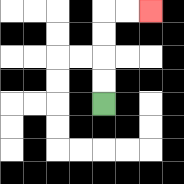{'start': '[4, 4]', 'end': '[6, 0]', 'path_directions': 'U,U,U,U,R,R', 'path_coordinates': '[[4, 4], [4, 3], [4, 2], [4, 1], [4, 0], [5, 0], [6, 0]]'}